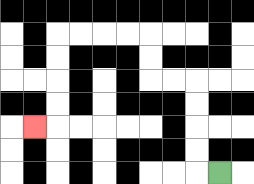{'start': '[9, 7]', 'end': '[1, 5]', 'path_directions': 'L,U,U,U,U,L,L,U,U,L,L,L,L,D,D,D,D,L', 'path_coordinates': '[[9, 7], [8, 7], [8, 6], [8, 5], [8, 4], [8, 3], [7, 3], [6, 3], [6, 2], [6, 1], [5, 1], [4, 1], [3, 1], [2, 1], [2, 2], [2, 3], [2, 4], [2, 5], [1, 5]]'}